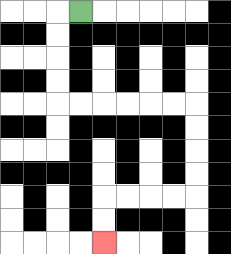{'start': '[3, 0]', 'end': '[4, 10]', 'path_directions': 'L,D,D,D,D,R,R,R,R,R,R,D,D,D,D,L,L,L,L,D,D', 'path_coordinates': '[[3, 0], [2, 0], [2, 1], [2, 2], [2, 3], [2, 4], [3, 4], [4, 4], [5, 4], [6, 4], [7, 4], [8, 4], [8, 5], [8, 6], [8, 7], [8, 8], [7, 8], [6, 8], [5, 8], [4, 8], [4, 9], [4, 10]]'}